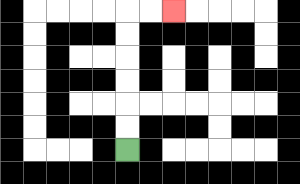{'start': '[5, 6]', 'end': '[7, 0]', 'path_directions': 'U,U,U,U,U,U,R,R', 'path_coordinates': '[[5, 6], [5, 5], [5, 4], [5, 3], [5, 2], [5, 1], [5, 0], [6, 0], [7, 0]]'}